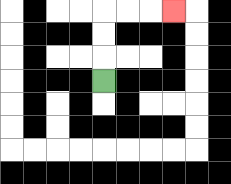{'start': '[4, 3]', 'end': '[7, 0]', 'path_directions': 'U,U,U,R,R,R', 'path_coordinates': '[[4, 3], [4, 2], [4, 1], [4, 0], [5, 0], [6, 0], [7, 0]]'}